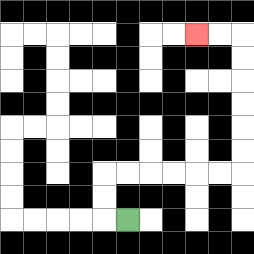{'start': '[5, 9]', 'end': '[8, 1]', 'path_directions': 'L,U,U,R,R,R,R,R,R,U,U,U,U,U,U,L,L', 'path_coordinates': '[[5, 9], [4, 9], [4, 8], [4, 7], [5, 7], [6, 7], [7, 7], [8, 7], [9, 7], [10, 7], [10, 6], [10, 5], [10, 4], [10, 3], [10, 2], [10, 1], [9, 1], [8, 1]]'}